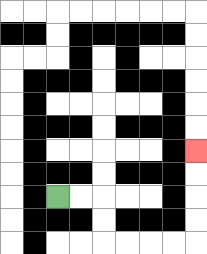{'start': '[2, 8]', 'end': '[8, 6]', 'path_directions': 'R,R,D,D,R,R,R,R,U,U,U,U', 'path_coordinates': '[[2, 8], [3, 8], [4, 8], [4, 9], [4, 10], [5, 10], [6, 10], [7, 10], [8, 10], [8, 9], [8, 8], [8, 7], [8, 6]]'}